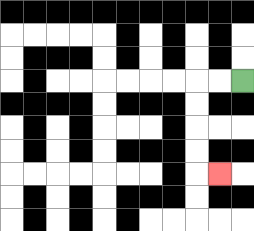{'start': '[10, 3]', 'end': '[9, 7]', 'path_directions': 'L,L,D,D,D,D,R', 'path_coordinates': '[[10, 3], [9, 3], [8, 3], [8, 4], [8, 5], [8, 6], [8, 7], [9, 7]]'}